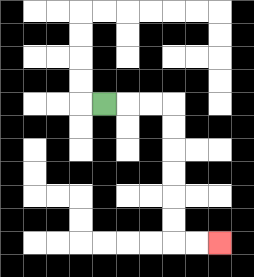{'start': '[4, 4]', 'end': '[9, 10]', 'path_directions': 'R,R,R,D,D,D,D,D,D,R,R', 'path_coordinates': '[[4, 4], [5, 4], [6, 4], [7, 4], [7, 5], [7, 6], [7, 7], [7, 8], [7, 9], [7, 10], [8, 10], [9, 10]]'}